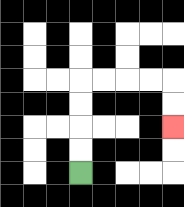{'start': '[3, 7]', 'end': '[7, 5]', 'path_directions': 'U,U,U,U,R,R,R,R,D,D', 'path_coordinates': '[[3, 7], [3, 6], [3, 5], [3, 4], [3, 3], [4, 3], [5, 3], [6, 3], [7, 3], [7, 4], [7, 5]]'}